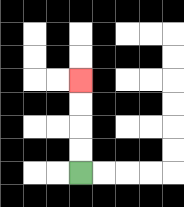{'start': '[3, 7]', 'end': '[3, 3]', 'path_directions': 'U,U,U,U', 'path_coordinates': '[[3, 7], [3, 6], [3, 5], [3, 4], [3, 3]]'}